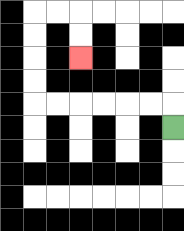{'start': '[7, 5]', 'end': '[3, 2]', 'path_directions': 'U,L,L,L,L,L,L,U,U,U,U,R,R,D,D', 'path_coordinates': '[[7, 5], [7, 4], [6, 4], [5, 4], [4, 4], [3, 4], [2, 4], [1, 4], [1, 3], [1, 2], [1, 1], [1, 0], [2, 0], [3, 0], [3, 1], [3, 2]]'}